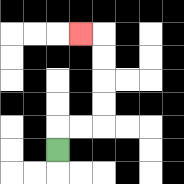{'start': '[2, 6]', 'end': '[3, 1]', 'path_directions': 'U,R,R,U,U,U,U,L', 'path_coordinates': '[[2, 6], [2, 5], [3, 5], [4, 5], [4, 4], [4, 3], [4, 2], [4, 1], [3, 1]]'}